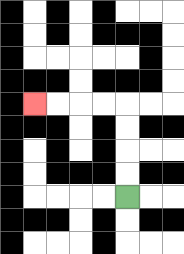{'start': '[5, 8]', 'end': '[1, 4]', 'path_directions': 'U,U,U,U,L,L,L,L', 'path_coordinates': '[[5, 8], [5, 7], [5, 6], [5, 5], [5, 4], [4, 4], [3, 4], [2, 4], [1, 4]]'}